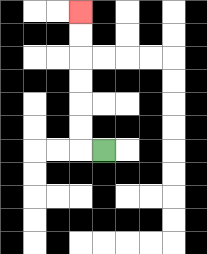{'start': '[4, 6]', 'end': '[3, 0]', 'path_directions': 'L,U,U,U,U,U,U', 'path_coordinates': '[[4, 6], [3, 6], [3, 5], [3, 4], [3, 3], [3, 2], [3, 1], [3, 0]]'}